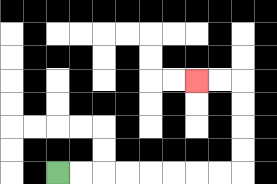{'start': '[2, 7]', 'end': '[8, 3]', 'path_directions': 'R,R,R,R,R,R,R,R,U,U,U,U,L,L', 'path_coordinates': '[[2, 7], [3, 7], [4, 7], [5, 7], [6, 7], [7, 7], [8, 7], [9, 7], [10, 7], [10, 6], [10, 5], [10, 4], [10, 3], [9, 3], [8, 3]]'}